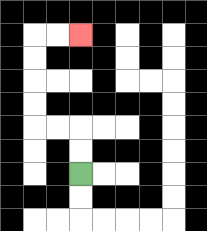{'start': '[3, 7]', 'end': '[3, 1]', 'path_directions': 'U,U,L,L,U,U,U,U,R,R', 'path_coordinates': '[[3, 7], [3, 6], [3, 5], [2, 5], [1, 5], [1, 4], [1, 3], [1, 2], [1, 1], [2, 1], [3, 1]]'}